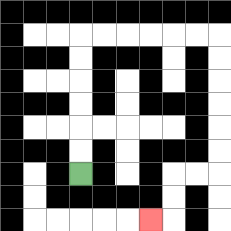{'start': '[3, 7]', 'end': '[6, 9]', 'path_directions': 'U,U,U,U,U,U,R,R,R,R,R,R,D,D,D,D,D,D,L,L,D,D,L', 'path_coordinates': '[[3, 7], [3, 6], [3, 5], [3, 4], [3, 3], [3, 2], [3, 1], [4, 1], [5, 1], [6, 1], [7, 1], [8, 1], [9, 1], [9, 2], [9, 3], [9, 4], [9, 5], [9, 6], [9, 7], [8, 7], [7, 7], [7, 8], [7, 9], [6, 9]]'}